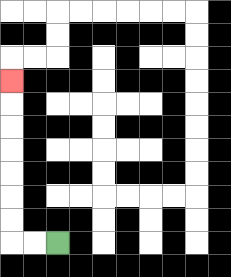{'start': '[2, 10]', 'end': '[0, 3]', 'path_directions': 'L,L,U,U,U,U,U,U,U', 'path_coordinates': '[[2, 10], [1, 10], [0, 10], [0, 9], [0, 8], [0, 7], [0, 6], [0, 5], [0, 4], [0, 3]]'}